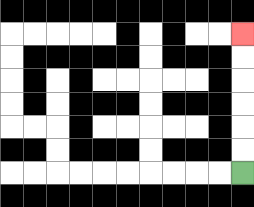{'start': '[10, 7]', 'end': '[10, 1]', 'path_directions': 'U,U,U,U,U,U', 'path_coordinates': '[[10, 7], [10, 6], [10, 5], [10, 4], [10, 3], [10, 2], [10, 1]]'}